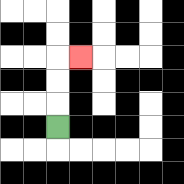{'start': '[2, 5]', 'end': '[3, 2]', 'path_directions': 'U,U,U,R', 'path_coordinates': '[[2, 5], [2, 4], [2, 3], [2, 2], [3, 2]]'}